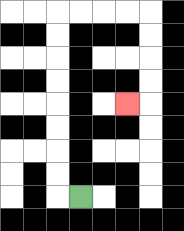{'start': '[3, 8]', 'end': '[5, 4]', 'path_directions': 'L,U,U,U,U,U,U,U,U,R,R,R,R,D,D,D,D,L', 'path_coordinates': '[[3, 8], [2, 8], [2, 7], [2, 6], [2, 5], [2, 4], [2, 3], [2, 2], [2, 1], [2, 0], [3, 0], [4, 0], [5, 0], [6, 0], [6, 1], [6, 2], [6, 3], [6, 4], [5, 4]]'}